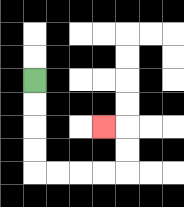{'start': '[1, 3]', 'end': '[4, 5]', 'path_directions': 'D,D,D,D,R,R,R,R,U,U,L', 'path_coordinates': '[[1, 3], [1, 4], [1, 5], [1, 6], [1, 7], [2, 7], [3, 7], [4, 7], [5, 7], [5, 6], [5, 5], [4, 5]]'}